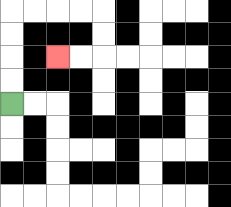{'start': '[0, 4]', 'end': '[2, 2]', 'path_directions': 'U,U,U,U,R,R,R,R,D,D,L,L', 'path_coordinates': '[[0, 4], [0, 3], [0, 2], [0, 1], [0, 0], [1, 0], [2, 0], [3, 0], [4, 0], [4, 1], [4, 2], [3, 2], [2, 2]]'}